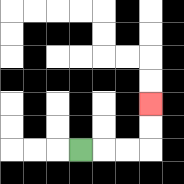{'start': '[3, 6]', 'end': '[6, 4]', 'path_directions': 'R,R,R,U,U', 'path_coordinates': '[[3, 6], [4, 6], [5, 6], [6, 6], [6, 5], [6, 4]]'}